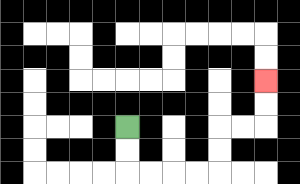{'start': '[5, 5]', 'end': '[11, 3]', 'path_directions': 'D,D,R,R,R,R,U,U,R,R,U,U', 'path_coordinates': '[[5, 5], [5, 6], [5, 7], [6, 7], [7, 7], [8, 7], [9, 7], [9, 6], [9, 5], [10, 5], [11, 5], [11, 4], [11, 3]]'}